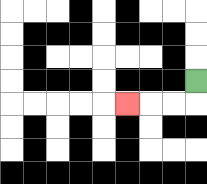{'start': '[8, 3]', 'end': '[5, 4]', 'path_directions': 'D,L,L,L', 'path_coordinates': '[[8, 3], [8, 4], [7, 4], [6, 4], [5, 4]]'}